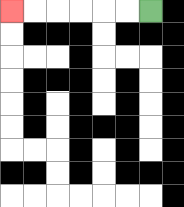{'start': '[6, 0]', 'end': '[0, 0]', 'path_directions': 'L,L,L,L,L,L', 'path_coordinates': '[[6, 0], [5, 0], [4, 0], [3, 0], [2, 0], [1, 0], [0, 0]]'}